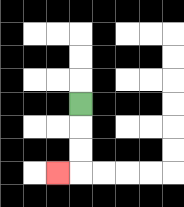{'start': '[3, 4]', 'end': '[2, 7]', 'path_directions': 'D,D,D,L', 'path_coordinates': '[[3, 4], [3, 5], [3, 6], [3, 7], [2, 7]]'}